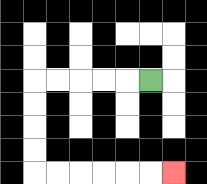{'start': '[6, 3]', 'end': '[7, 7]', 'path_directions': 'L,L,L,L,L,D,D,D,D,R,R,R,R,R,R', 'path_coordinates': '[[6, 3], [5, 3], [4, 3], [3, 3], [2, 3], [1, 3], [1, 4], [1, 5], [1, 6], [1, 7], [2, 7], [3, 7], [4, 7], [5, 7], [6, 7], [7, 7]]'}